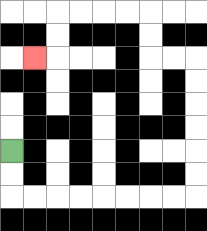{'start': '[0, 6]', 'end': '[1, 2]', 'path_directions': 'D,D,R,R,R,R,R,R,R,R,U,U,U,U,U,U,L,L,U,U,L,L,L,L,D,D,L', 'path_coordinates': '[[0, 6], [0, 7], [0, 8], [1, 8], [2, 8], [3, 8], [4, 8], [5, 8], [6, 8], [7, 8], [8, 8], [8, 7], [8, 6], [8, 5], [8, 4], [8, 3], [8, 2], [7, 2], [6, 2], [6, 1], [6, 0], [5, 0], [4, 0], [3, 0], [2, 0], [2, 1], [2, 2], [1, 2]]'}